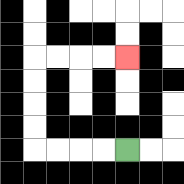{'start': '[5, 6]', 'end': '[5, 2]', 'path_directions': 'L,L,L,L,U,U,U,U,R,R,R,R', 'path_coordinates': '[[5, 6], [4, 6], [3, 6], [2, 6], [1, 6], [1, 5], [1, 4], [1, 3], [1, 2], [2, 2], [3, 2], [4, 2], [5, 2]]'}